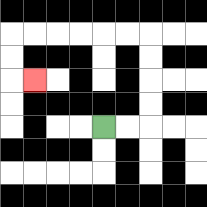{'start': '[4, 5]', 'end': '[1, 3]', 'path_directions': 'R,R,U,U,U,U,L,L,L,L,L,L,D,D,R', 'path_coordinates': '[[4, 5], [5, 5], [6, 5], [6, 4], [6, 3], [6, 2], [6, 1], [5, 1], [4, 1], [3, 1], [2, 1], [1, 1], [0, 1], [0, 2], [0, 3], [1, 3]]'}